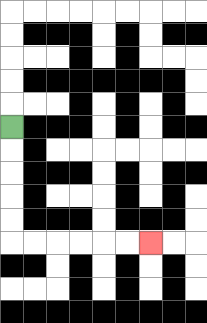{'start': '[0, 5]', 'end': '[6, 10]', 'path_directions': 'D,D,D,D,D,R,R,R,R,R,R', 'path_coordinates': '[[0, 5], [0, 6], [0, 7], [0, 8], [0, 9], [0, 10], [1, 10], [2, 10], [3, 10], [4, 10], [5, 10], [6, 10]]'}